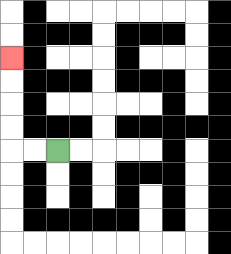{'start': '[2, 6]', 'end': '[0, 2]', 'path_directions': 'L,L,U,U,U,U', 'path_coordinates': '[[2, 6], [1, 6], [0, 6], [0, 5], [0, 4], [0, 3], [0, 2]]'}